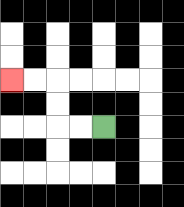{'start': '[4, 5]', 'end': '[0, 3]', 'path_directions': 'L,L,U,U,L,L', 'path_coordinates': '[[4, 5], [3, 5], [2, 5], [2, 4], [2, 3], [1, 3], [0, 3]]'}